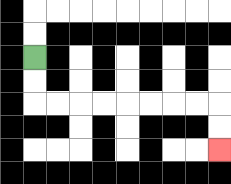{'start': '[1, 2]', 'end': '[9, 6]', 'path_directions': 'D,D,R,R,R,R,R,R,R,R,D,D', 'path_coordinates': '[[1, 2], [1, 3], [1, 4], [2, 4], [3, 4], [4, 4], [5, 4], [6, 4], [7, 4], [8, 4], [9, 4], [9, 5], [9, 6]]'}